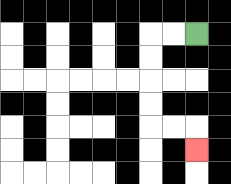{'start': '[8, 1]', 'end': '[8, 6]', 'path_directions': 'L,L,D,D,D,D,R,R,D', 'path_coordinates': '[[8, 1], [7, 1], [6, 1], [6, 2], [6, 3], [6, 4], [6, 5], [7, 5], [8, 5], [8, 6]]'}